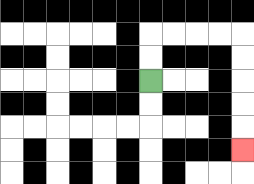{'start': '[6, 3]', 'end': '[10, 6]', 'path_directions': 'U,U,R,R,R,R,D,D,D,D,D', 'path_coordinates': '[[6, 3], [6, 2], [6, 1], [7, 1], [8, 1], [9, 1], [10, 1], [10, 2], [10, 3], [10, 4], [10, 5], [10, 6]]'}